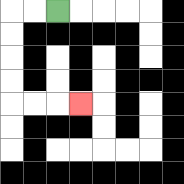{'start': '[2, 0]', 'end': '[3, 4]', 'path_directions': 'L,L,D,D,D,D,R,R,R', 'path_coordinates': '[[2, 0], [1, 0], [0, 0], [0, 1], [0, 2], [0, 3], [0, 4], [1, 4], [2, 4], [3, 4]]'}